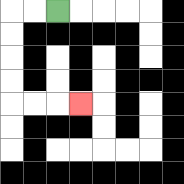{'start': '[2, 0]', 'end': '[3, 4]', 'path_directions': 'L,L,D,D,D,D,R,R,R', 'path_coordinates': '[[2, 0], [1, 0], [0, 0], [0, 1], [0, 2], [0, 3], [0, 4], [1, 4], [2, 4], [3, 4]]'}